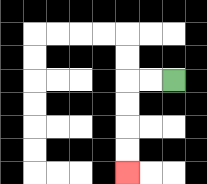{'start': '[7, 3]', 'end': '[5, 7]', 'path_directions': 'L,L,D,D,D,D', 'path_coordinates': '[[7, 3], [6, 3], [5, 3], [5, 4], [5, 5], [5, 6], [5, 7]]'}